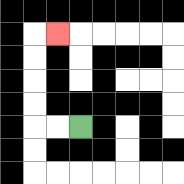{'start': '[3, 5]', 'end': '[2, 1]', 'path_directions': 'L,L,U,U,U,U,R', 'path_coordinates': '[[3, 5], [2, 5], [1, 5], [1, 4], [1, 3], [1, 2], [1, 1], [2, 1]]'}